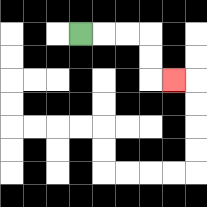{'start': '[3, 1]', 'end': '[7, 3]', 'path_directions': 'R,R,R,D,D,R', 'path_coordinates': '[[3, 1], [4, 1], [5, 1], [6, 1], [6, 2], [6, 3], [7, 3]]'}